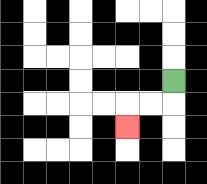{'start': '[7, 3]', 'end': '[5, 5]', 'path_directions': 'D,L,L,D', 'path_coordinates': '[[7, 3], [7, 4], [6, 4], [5, 4], [5, 5]]'}